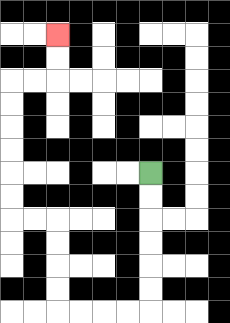{'start': '[6, 7]', 'end': '[2, 1]', 'path_directions': 'D,D,D,D,D,D,L,L,L,L,U,U,U,U,L,L,U,U,U,U,U,U,R,R,U,U', 'path_coordinates': '[[6, 7], [6, 8], [6, 9], [6, 10], [6, 11], [6, 12], [6, 13], [5, 13], [4, 13], [3, 13], [2, 13], [2, 12], [2, 11], [2, 10], [2, 9], [1, 9], [0, 9], [0, 8], [0, 7], [0, 6], [0, 5], [0, 4], [0, 3], [1, 3], [2, 3], [2, 2], [2, 1]]'}